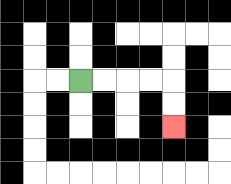{'start': '[3, 3]', 'end': '[7, 5]', 'path_directions': 'R,R,R,R,D,D', 'path_coordinates': '[[3, 3], [4, 3], [5, 3], [6, 3], [7, 3], [7, 4], [7, 5]]'}